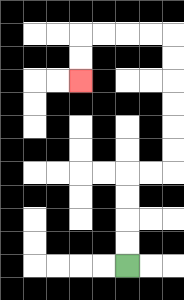{'start': '[5, 11]', 'end': '[3, 3]', 'path_directions': 'U,U,U,U,R,R,U,U,U,U,U,U,L,L,L,L,D,D', 'path_coordinates': '[[5, 11], [5, 10], [5, 9], [5, 8], [5, 7], [6, 7], [7, 7], [7, 6], [7, 5], [7, 4], [7, 3], [7, 2], [7, 1], [6, 1], [5, 1], [4, 1], [3, 1], [3, 2], [3, 3]]'}